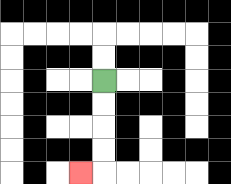{'start': '[4, 3]', 'end': '[3, 7]', 'path_directions': 'D,D,D,D,L', 'path_coordinates': '[[4, 3], [4, 4], [4, 5], [4, 6], [4, 7], [3, 7]]'}